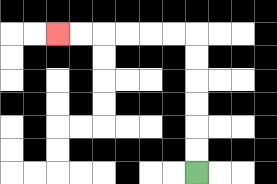{'start': '[8, 7]', 'end': '[2, 1]', 'path_directions': 'U,U,U,U,U,U,L,L,L,L,L,L', 'path_coordinates': '[[8, 7], [8, 6], [8, 5], [8, 4], [8, 3], [8, 2], [8, 1], [7, 1], [6, 1], [5, 1], [4, 1], [3, 1], [2, 1]]'}